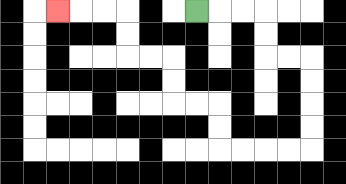{'start': '[8, 0]', 'end': '[2, 0]', 'path_directions': 'R,R,R,D,D,R,R,D,D,D,D,L,L,L,L,U,U,L,L,U,U,L,L,U,U,L,L,L', 'path_coordinates': '[[8, 0], [9, 0], [10, 0], [11, 0], [11, 1], [11, 2], [12, 2], [13, 2], [13, 3], [13, 4], [13, 5], [13, 6], [12, 6], [11, 6], [10, 6], [9, 6], [9, 5], [9, 4], [8, 4], [7, 4], [7, 3], [7, 2], [6, 2], [5, 2], [5, 1], [5, 0], [4, 0], [3, 0], [2, 0]]'}